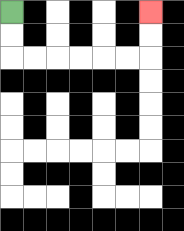{'start': '[0, 0]', 'end': '[6, 0]', 'path_directions': 'D,D,R,R,R,R,R,R,U,U', 'path_coordinates': '[[0, 0], [0, 1], [0, 2], [1, 2], [2, 2], [3, 2], [4, 2], [5, 2], [6, 2], [6, 1], [6, 0]]'}